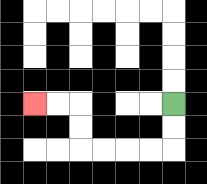{'start': '[7, 4]', 'end': '[1, 4]', 'path_directions': 'D,D,L,L,L,L,U,U,L,L', 'path_coordinates': '[[7, 4], [7, 5], [7, 6], [6, 6], [5, 6], [4, 6], [3, 6], [3, 5], [3, 4], [2, 4], [1, 4]]'}